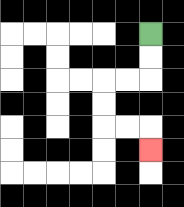{'start': '[6, 1]', 'end': '[6, 6]', 'path_directions': 'D,D,L,L,D,D,R,R,D', 'path_coordinates': '[[6, 1], [6, 2], [6, 3], [5, 3], [4, 3], [4, 4], [4, 5], [5, 5], [6, 5], [6, 6]]'}